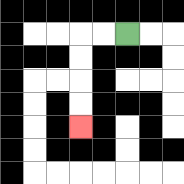{'start': '[5, 1]', 'end': '[3, 5]', 'path_directions': 'L,L,D,D,D,D', 'path_coordinates': '[[5, 1], [4, 1], [3, 1], [3, 2], [3, 3], [3, 4], [3, 5]]'}